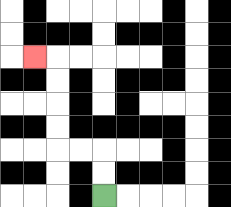{'start': '[4, 8]', 'end': '[1, 2]', 'path_directions': 'U,U,L,L,U,U,U,U,L', 'path_coordinates': '[[4, 8], [4, 7], [4, 6], [3, 6], [2, 6], [2, 5], [2, 4], [2, 3], [2, 2], [1, 2]]'}